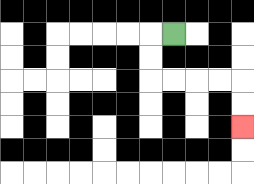{'start': '[7, 1]', 'end': '[10, 5]', 'path_directions': 'L,D,D,R,R,R,R,D,D', 'path_coordinates': '[[7, 1], [6, 1], [6, 2], [6, 3], [7, 3], [8, 3], [9, 3], [10, 3], [10, 4], [10, 5]]'}